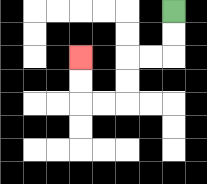{'start': '[7, 0]', 'end': '[3, 2]', 'path_directions': 'D,D,L,L,D,D,L,L,U,U', 'path_coordinates': '[[7, 0], [7, 1], [7, 2], [6, 2], [5, 2], [5, 3], [5, 4], [4, 4], [3, 4], [3, 3], [3, 2]]'}